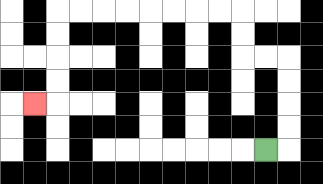{'start': '[11, 6]', 'end': '[1, 4]', 'path_directions': 'R,U,U,U,U,L,L,U,U,L,L,L,L,L,L,L,L,D,D,D,D,L', 'path_coordinates': '[[11, 6], [12, 6], [12, 5], [12, 4], [12, 3], [12, 2], [11, 2], [10, 2], [10, 1], [10, 0], [9, 0], [8, 0], [7, 0], [6, 0], [5, 0], [4, 0], [3, 0], [2, 0], [2, 1], [2, 2], [2, 3], [2, 4], [1, 4]]'}